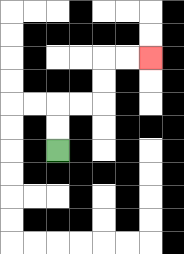{'start': '[2, 6]', 'end': '[6, 2]', 'path_directions': 'U,U,R,R,U,U,R,R', 'path_coordinates': '[[2, 6], [2, 5], [2, 4], [3, 4], [4, 4], [4, 3], [4, 2], [5, 2], [6, 2]]'}